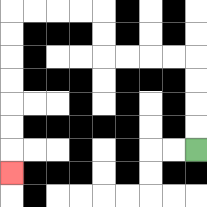{'start': '[8, 6]', 'end': '[0, 7]', 'path_directions': 'U,U,U,U,L,L,L,L,U,U,L,L,L,L,D,D,D,D,D,D,D', 'path_coordinates': '[[8, 6], [8, 5], [8, 4], [8, 3], [8, 2], [7, 2], [6, 2], [5, 2], [4, 2], [4, 1], [4, 0], [3, 0], [2, 0], [1, 0], [0, 0], [0, 1], [0, 2], [0, 3], [0, 4], [0, 5], [0, 6], [0, 7]]'}